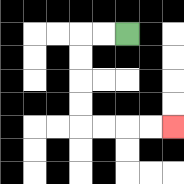{'start': '[5, 1]', 'end': '[7, 5]', 'path_directions': 'L,L,D,D,D,D,R,R,R,R', 'path_coordinates': '[[5, 1], [4, 1], [3, 1], [3, 2], [3, 3], [3, 4], [3, 5], [4, 5], [5, 5], [6, 5], [7, 5]]'}